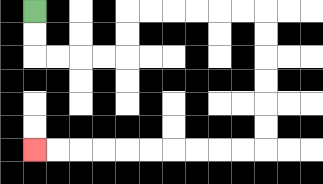{'start': '[1, 0]', 'end': '[1, 6]', 'path_directions': 'D,D,R,R,R,R,U,U,R,R,R,R,R,R,D,D,D,D,D,D,L,L,L,L,L,L,L,L,L,L', 'path_coordinates': '[[1, 0], [1, 1], [1, 2], [2, 2], [3, 2], [4, 2], [5, 2], [5, 1], [5, 0], [6, 0], [7, 0], [8, 0], [9, 0], [10, 0], [11, 0], [11, 1], [11, 2], [11, 3], [11, 4], [11, 5], [11, 6], [10, 6], [9, 6], [8, 6], [7, 6], [6, 6], [5, 6], [4, 6], [3, 6], [2, 6], [1, 6]]'}